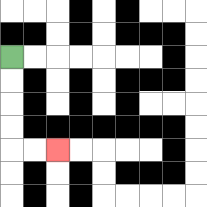{'start': '[0, 2]', 'end': '[2, 6]', 'path_directions': 'D,D,D,D,R,R', 'path_coordinates': '[[0, 2], [0, 3], [0, 4], [0, 5], [0, 6], [1, 6], [2, 6]]'}